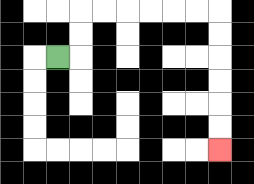{'start': '[2, 2]', 'end': '[9, 6]', 'path_directions': 'R,U,U,R,R,R,R,R,R,D,D,D,D,D,D', 'path_coordinates': '[[2, 2], [3, 2], [3, 1], [3, 0], [4, 0], [5, 0], [6, 0], [7, 0], [8, 0], [9, 0], [9, 1], [9, 2], [9, 3], [9, 4], [9, 5], [9, 6]]'}